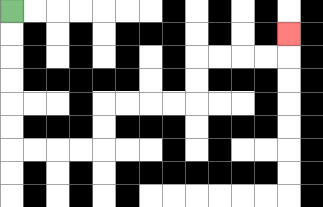{'start': '[0, 0]', 'end': '[12, 1]', 'path_directions': 'D,D,D,D,D,D,R,R,R,R,U,U,R,R,R,R,U,U,R,R,R,R,U', 'path_coordinates': '[[0, 0], [0, 1], [0, 2], [0, 3], [0, 4], [0, 5], [0, 6], [1, 6], [2, 6], [3, 6], [4, 6], [4, 5], [4, 4], [5, 4], [6, 4], [7, 4], [8, 4], [8, 3], [8, 2], [9, 2], [10, 2], [11, 2], [12, 2], [12, 1]]'}